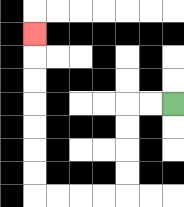{'start': '[7, 4]', 'end': '[1, 1]', 'path_directions': 'L,L,D,D,D,D,L,L,L,L,U,U,U,U,U,U,U', 'path_coordinates': '[[7, 4], [6, 4], [5, 4], [5, 5], [5, 6], [5, 7], [5, 8], [4, 8], [3, 8], [2, 8], [1, 8], [1, 7], [1, 6], [1, 5], [1, 4], [1, 3], [1, 2], [1, 1]]'}